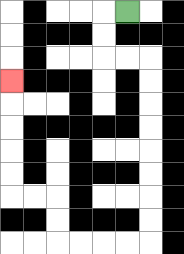{'start': '[5, 0]', 'end': '[0, 3]', 'path_directions': 'L,D,D,R,R,D,D,D,D,D,D,D,D,L,L,L,L,U,U,L,L,U,U,U,U,U', 'path_coordinates': '[[5, 0], [4, 0], [4, 1], [4, 2], [5, 2], [6, 2], [6, 3], [6, 4], [6, 5], [6, 6], [6, 7], [6, 8], [6, 9], [6, 10], [5, 10], [4, 10], [3, 10], [2, 10], [2, 9], [2, 8], [1, 8], [0, 8], [0, 7], [0, 6], [0, 5], [0, 4], [0, 3]]'}